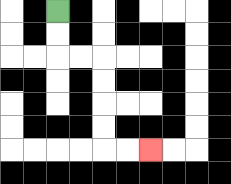{'start': '[2, 0]', 'end': '[6, 6]', 'path_directions': 'D,D,R,R,D,D,D,D,R,R', 'path_coordinates': '[[2, 0], [2, 1], [2, 2], [3, 2], [4, 2], [4, 3], [4, 4], [4, 5], [4, 6], [5, 6], [6, 6]]'}